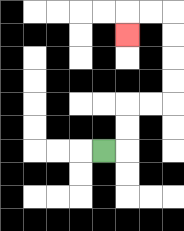{'start': '[4, 6]', 'end': '[5, 1]', 'path_directions': 'R,U,U,R,R,U,U,U,U,L,L,D', 'path_coordinates': '[[4, 6], [5, 6], [5, 5], [5, 4], [6, 4], [7, 4], [7, 3], [7, 2], [7, 1], [7, 0], [6, 0], [5, 0], [5, 1]]'}